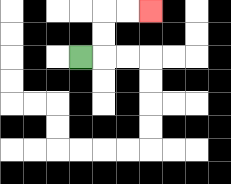{'start': '[3, 2]', 'end': '[6, 0]', 'path_directions': 'R,U,U,R,R', 'path_coordinates': '[[3, 2], [4, 2], [4, 1], [4, 0], [5, 0], [6, 0]]'}